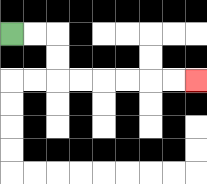{'start': '[0, 1]', 'end': '[8, 3]', 'path_directions': 'R,R,D,D,R,R,R,R,R,R', 'path_coordinates': '[[0, 1], [1, 1], [2, 1], [2, 2], [2, 3], [3, 3], [4, 3], [5, 3], [6, 3], [7, 3], [8, 3]]'}